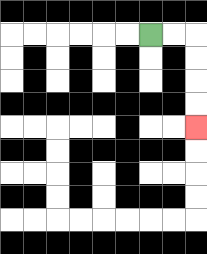{'start': '[6, 1]', 'end': '[8, 5]', 'path_directions': 'R,R,D,D,D,D', 'path_coordinates': '[[6, 1], [7, 1], [8, 1], [8, 2], [8, 3], [8, 4], [8, 5]]'}